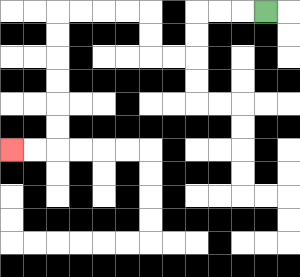{'start': '[11, 0]', 'end': '[0, 6]', 'path_directions': 'L,L,L,D,D,L,L,U,U,L,L,L,L,D,D,D,D,D,D,L,L', 'path_coordinates': '[[11, 0], [10, 0], [9, 0], [8, 0], [8, 1], [8, 2], [7, 2], [6, 2], [6, 1], [6, 0], [5, 0], [4, 0], [3, 0], [2, 0], [2, 1], [2, 2], [2, 3], [2, 4], [2, 5], [2, 6], [1, 6], [0, 6]]'}